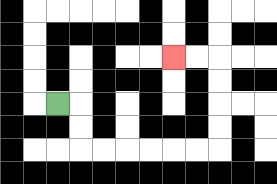{'start': '[2, 4]', 'end': '[7, 2]', 'path_directions': 'R,D,D,R,R,R,R,R,R,U,U,U,U,L,L', 'path_coordinates': '[[2, 4], [3, 4], [3, 5], [3, 6], [4, 6], [5, 6], [6, 6], [7, 6], [8, 6], [9, 6], [9, 5], [9, 4], [9, 3], [9, 2], [8, 2], [7, 2]]'}